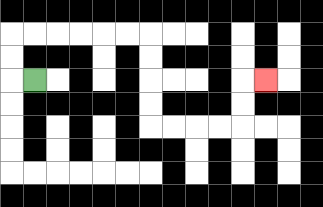{'start': '[1, 3]', 'end': '[11, 3]', 'path_directions': 'L,U,U,R,R,R,R,R,R,D,D,D,D,R,R,R,R,U,U,R', 'path_coordinates': '[[1, 3], [0, 3], [0, 2], [0, 1], [1, 1], [2, 1], [3, 1], [4, 1], [5, 1], [6, 1], [6, 2], [6, 3], [6, 4], [6, 5], [7, 5], [8, 5], [9, 5], [10, 5], [10, 4], [10, 3], [11, 3]]'}